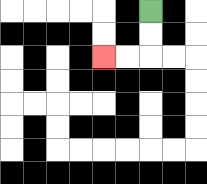{'start': '[6, 0]', 'end': '[4, 2]', 'path_directions': 'D,D,L,L', 'path_coordinates': '[[6, 0], [6, 1], [6, 2], [5, 2], [4, 2]]'}